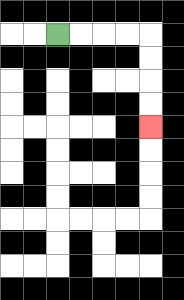{'start': '[2, 1]', 'end': '[6, 5]', 'path_directions': 'R,R,R,R,D,D,D,D', 'path_coordinates': '[[2, 1], [3, 1], [4, 1], [5, 1], [6, 1], [6, 2], [6, 3], [6, 4], [6, 5]]'}